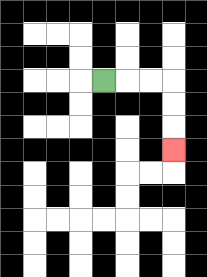{'start': '[4, 3]', 'end': '[7, 6]', 'path_directions': 'R,R,R,D,D,D', 'path_coordinates': '[[4, 3], [5, 3], [6, 3], [7, 3], [7, 4], [7, 5], [7, 6]]'}